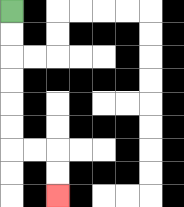{'start': '[0, 0]', 'end': '[2, 8]', 'path_directions': 'D,D,D,D,D,D,R,R,D,D', 'path_coordinates': '[[0, 0], [0, 1], [0, 2], [0, 3], [0, 4], [0, 5], [0, 6], [1, 6], [2, 6], [2, 7], [2, 8]]'}